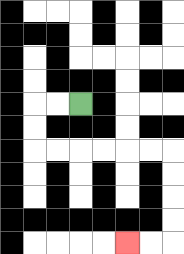{'start': '[3, 4]', 'end': '[5, 10]', 'path_directions': 'L,L,D,D,R,R,R,R,R,R,D,D,D,D,L,L', 'path_coordinates': '[[3, 4], [2, 4], [1, 4], [1, 5], [1, 6], [2, 6], [3, 6], [4, 6], [5, 6], [6, 6], [7, 6], [7, 7], [7, 8], [7, 9], [7, 10], [6, 10], [5, 10]]'}